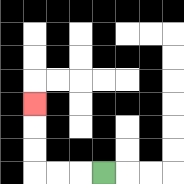{'start': '[4, 7]', 'end': '[1, 4]', 'path_directions': 'L,L,L,U,U,U', 'path_coordinates': '[[4, 7], [3, 7], [2, 7], [1, 7], [1, 6], [1, 5], [1, 4]]'}